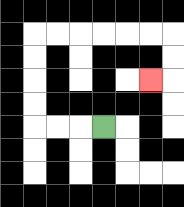{'start': '[4, 5]', 'end': '[6, 3]', 'path_directions': 'L,L,L,U,U,U,U,R,R,R,R,R,R,D,D,L', 'path_coordinates': '[[4, 5], [3, 5], [2, 5], [1, 5], [1, 4], [1, 3], [1, 2], [1, 1], [2, 1], [3, 1], [4, 1], [5, 1], [6, 1], [7, 1], [7, 2], [7, 3], [6, 3]]'}